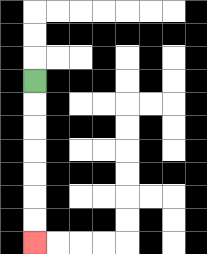{'start': '[1, 3]', 'end': '[1, 10]', 'path_directions': 'D,D,D,D,D,D,D', 'path_coordinates': '[[1, 3], [1, 4], [1, 5], [1, 6], [1, 7], [1, 8], [1, 9], [1, 10]]'}